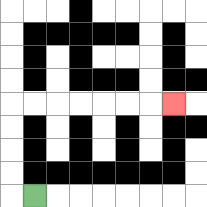{'start': '[1, 8]', 'end': '[7, 4]', 'path_directions': 'L,U,U,U,U,R,R,R,R,R,R,R', 'path_coordinates': '[[1, 8], [0, 8], [0, 7], [0, 6], [0, 5], [0, 4], [1, 4], [2, 4], [3, 4], [4, 4], [5, 4], [6, 4], [7, 4]]'}